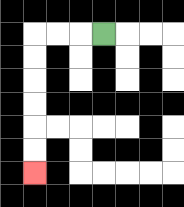{'start': '[4, 1]', 'end': '[1, 7]', 'path_directions': 'L,L,L,D,D,D,D,D,D', 'path_coordinates': '[[4, 1], [3, 1], [2, 1], [1, 1], [1, 2], [1, 3], [1, 4], [1, 5], [1, 6], [1, 7]]'}